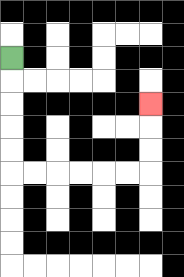{'start': '[0, 2]', 'end': '[6, 4]', 'path_directions': 'D,D,D,D,D,R,R,R,R,R,R,U,U,U', 'path_coordinates': '[[0, 2], [0, 3], [0, 4], [0, 5], [0, 6], [0, 7], [1, 7], [2, 7], [3, 7], [4, 7], [5, 7], [6, 7], [6, 6], [6, 5], [6, 4]]'}